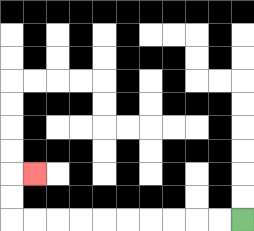{'start': '[10, 9]', 'end': '[1, 7]', 'path_directions': 'L,L,L,L,L,L,L,L,L,L,U,U,R', 'path_coordinates': '[[10, 9], [9, 9], [8, 9], [7, 9], [6, 9], [5, 9], [4, 9], [3, 9], [2, 9], [1, 9], [0, 9], [0, 8], [0, 7], [1, 7]]'}